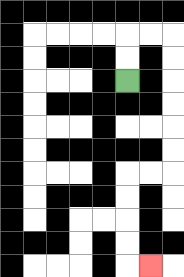{'start': '[5, 3]', 'end': '[6, 11]', 'path_directions': 'U,U,R,R,D,D,D,D,D,D,L,L,D,D,D,D,R', 'path_coordinates': '[[5, 3], [5, 2], [5, 1], [6, 1], [7, 1], [7, 2], [7, 3], [7, 4], [7, 5], [7, 6], [7, 7], [6, 7], [5, 7], [5, 8], [5, 9], [5, 10], [5, 11], [6, 11]]'}